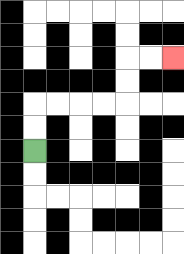{'start': '[1, 6]', 'end': '[7, 2]', 'path_directions': 'U,U,R,R,R,R,U,U,R,R', 'path_coordinates': '[[1, 6], [1, 5], [1, 4], [2, 4], [3, 4], [4, 4], [5, 4], [5, 3], [5, 2], [6, 2], [7, 2]]'}